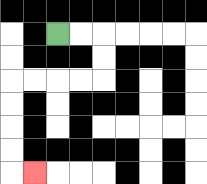{'start': '[2, 1]', 'end': '[1, 7]', 'path_directions': 'R,R,D,D,L,L,L,L,D,D,D,D,R', 'path_coordinates': '[[2, 1], [3, 1], [4, 1], [4, 2], [4, 3], [3, 3], [2, 3], [1, 3], [0, 3], [0, 4], [0, 5], [0, 6], [0, 7], [1, 7]]'}